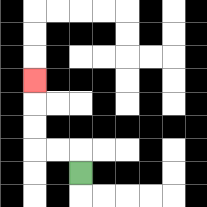{'start': '[3, 7]', 'end': '[1, 3]', 'path_directions': 'U,L,L,U,U,U', 'path_coordinates': '[[3, 7], [3, 6], [2, 6], [1, 6], [1, 5], [1, 4], [1, 3]]'}